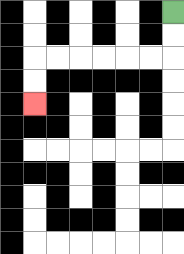{'start': '[7, 0]', 'end': '[1, 4]', 'path_directions': 'D,D,L,L,L,L,L,L,D,D', 'path_coordinates': '[[7, 0], [7, 1], [7, 2], [6, 2], [5, 2], [4, 2], [3, 2], [2, 2], [1, 2], [1, 3], [1, 4]]'}